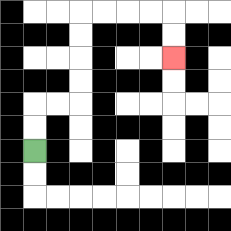{'start': '[1, 6]', 'end': '[7, 2]', 'path_directions': 'U,U,R,R,U,U,U,U,R,R,R,R,D,D', 'path_coordinates': '[[1, 6], [1, 5], [1, 4], [2, 4], [3, 4], [3, 3], [3, 2], [3, 1], [3, 0], [4, 0], [5, 0], [6, 0], [7, 0], [7, 1], [7, 2]]'}